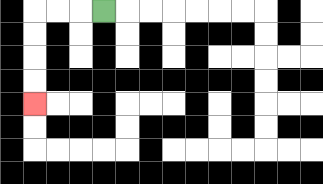{'start': '[4, 0]', 'end': '[1, 4]', 'path_directions': 'L,L,L,D,D,D,D', 'path_coordinates': '[[4, 0], [3, 0], [2, 0], [1, 0], [1, 1], [1, 2], [1, 3], [1, 4]]'}